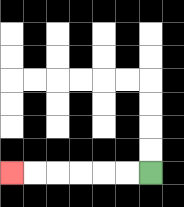{'start': '[6, 7]', 'end': '[0, 7]', 'path_directions': 'L,L,L,L,L,L', 'path_coordinates': '[[6, 7], [5, 7], [4, 7], [3, 7], [2, 7], [1, 7], [0, 7]]'}